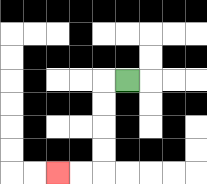{'start': '[5, 3]', 'end': '[2, 7]', 'path_directions': 'L,D,D,D,D,L,L', 'path_coordinates': '[[5, 3], [4, 3], [4, 4], [4, 5], [4, 6], [4, 7], [3, 7], [2, 7]]'}